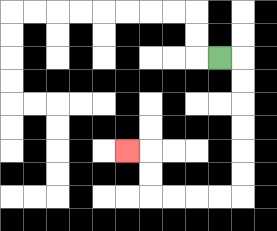{'start': '[9, 2]', 'end': '[5, 6]', 'path_directions': 'R,D,D,D,D,D,D,L,L,L,L,U,U,L', 'path_coordinates': '[[9, 2], [10, 2], [10, 3], [10, 4], [10, 5], [10, 6], [10, 7], [10, 8], [9, 8], [8, 8], [7, 8], [6, 8], [6, 7], [6, 6], [5, 6]]'}